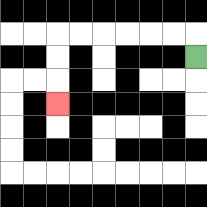{'start': '[8, 2]', 'end': '[2, 4]', 'path_directions': 'U,L,L,L,L,L,L,D,D,D', 'path_coordinates': '[[8, 2], [8, 1], [7, 1], [6, 1], [5, 1], [4, 1], [3, 1], [2, 1], [2, 2], [2, 3], [2, 4]]'}